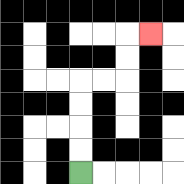{'start': '[3, 7]', 'end': '[6, 1]', 'path_directions': 'U,U,U,U,R,R,U,U,R', 'path_coordinates': '[[3, 7], [3, 6], [3, 5], [3, 4], [3, 3], [4, 3], [5, 3], [5, 2], [5, 1], [6, 1]]'}